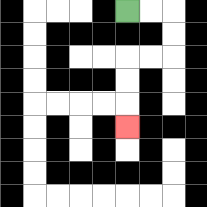{'start': '[5, 0]', 'end': '[5, 5]', 'path_directions': 'R,R,D,D,L,L,D,D,D', 'path_coordinates': '[[5, 0], [6, 0], [7, 0], [7, 1], [7, 2], [6, 2], [5, 2], [5, 3], [5, 4], [5, 5]]'}